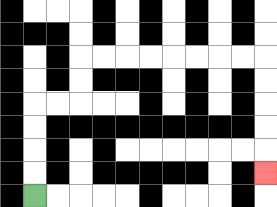{'start': '[1, 8]', 'end': '[11, 7]', 'path_directions': 'U,U,U,U,R,R,U,U,R,R,R,R,R,R,R,R,D,D,D,D,D', 'path_coordinates': '[[1, 8], [1, 7], [1, 6], [1, 5], [1, 4], [2, 4], [3, 4], [3, 3], [3, 2], [4, 2], [5, 2], [6, 2], [7, 2], [8, 2], [9, 2], [10, 2], [11, 2], [11, 3], [11, 4], [11, 5], [11, 6], [11, 7]]'}